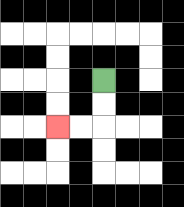{'start': '[4, 3]', 'end': '[2, 5]', 'path_directions': 'D,D,L,L', 'path_coordinates': '[[4, 3], [4, 4], [4, 5], [3, 5], [2, 5]]'}